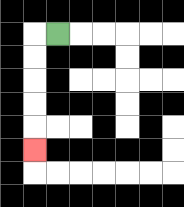{'start': '[2, 1]', 'end': '[1, 6]', 'path_directions': 'L,D,D,D,D,D', 'path_coordinates': '[[2, 1], [1, 1], [1, 2], [1, 3], [1, 4], [1, 5], [1, 6]]'}